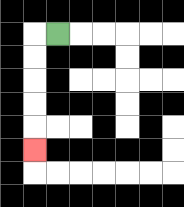{'start': '[2, 1]', 'end': '[1, 6]', 'path_directions': 'L,D,D,D,D,D', 'path_coordinates': '[[2, 1], [1, 1], [1, 2], [1, 3], [1, 4], [1, 5], [1, 6]]'}